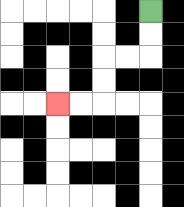{'start': '[6, 0]', 'end': '[2, 4]', 'path_directions': 'D,D,L,L,D,D,L,L', 'path_coordinates': '[[6, 0], [6, 1], [6, 2], [5, 2], [4, 2], [4, 3], [4, 4], [3, 4], [2, 4]]'}